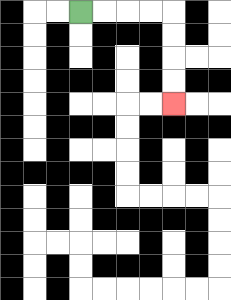{'start': '[3, 0]', 'end': '[7, 4]', 'path_directions': 'R,R,R,R,D,D,D,D', 'path_coordinates': '[[3, 0], [4, 0], [5, 0], [6, 0], [7, 0], [7, 1], [7, 2], [7, 3], [7, 4]]'}